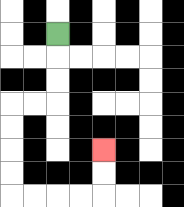{'start': '[2, 1]', 'end': '[4, 6]', 'path_directions': 'D,D,D,L,L,D,D,D,D,R,R,R,R,U,U', 'path_coordinates': '[[2, 1], [2, 2], [2, 3], [2, 4], [1, 4], [0, 4], [0, 5], [0, 6], [0, 7], [0, 8], [1, 8], [2, 8], [3, 8], [4, 8], [4, 7], [4, 6]]'}